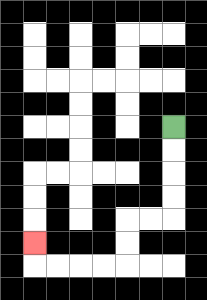{'start': '[7, 5]', 'end': '[1, 10]', 'path_directions': 'D,D,D,D,L,L,D,D,L,L,L,L,U', 'path_coordinates': '[[7, 5], [7, 6], [7, 7], [7, 8], [7, 9], [6, 9], [5, 9], [5, 10], [5, 11], [4, 11], [3, 11], [2, 11], [1, 11], [1, 10]]'}